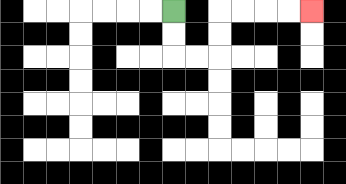{'start': '[7, 0]', 'end': '[13, 0]', 'path_directions': 'D,D,R,R,U,U,R,R,R,R', 'path_coordinates': '[[7, 0], [7, 1], [7, 2], [8, 2], [9, 2], [9, 1], [9, 0], [10, 0], [11, 0], [12, 0], [13, 0]]'}